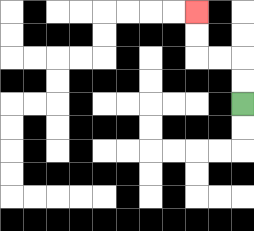{'start': '[10, 4]', 'end': '[8, 0]', 'path_directions': 'U,U,L,L,U,U', 'path_coordinates': '[[10, 4], [10, 3], [10, 2], [9, 2], [8, 2], [8, 1], [8, 0]]'}